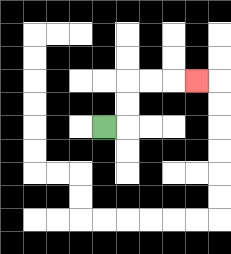{'start': '[4, 5]', 'end': '[8, 3]', 'path_directions': 'R,U,U,R,R,R', 'path_coordinates': '[[4, 5], [5, 5], [5, 4], [5, 3], [6, 3], [7, 3], [8, 3]]'}